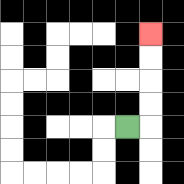{'start': '[5, 5]', 'end': '[6, 1]', 'path_directions': 'R,U,U,U,U', 'path_coordinates': '[[5, 5], [6, 5], [6, 4], [6, 3], [6, 2], [6, 1]]'}